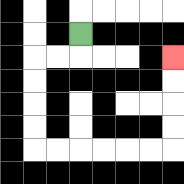{'start': '[3, 1]', 'end': '[7, 2]', 'path_directions': 'D,L,L,D,D,D,D,R,R,R,R,R,R,U,U,U,U', 'path_coordinates': '[[3, 1], [3, 2], [2, 2], [1, 2], [1, 3], [1, 4], [1, 5], [1, 6], [2, 6], [3, 6], [4, 6], [5, 6], [6, 6], [7, 6], [7, 5], [7, 4], [7, 3], [7, 2]]'}